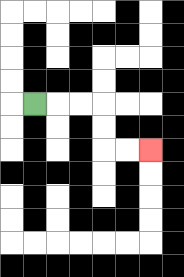{'start': '[1, 4]', 'end': '[6, 6]', 'path_directions': 'R,R,R,D,D,R,R', 'path_coordinates': '[[1, 4], [2, 4], [3, 4], [4, 4], [4, 5], [4, 6], [5, 6], [6, 6]]'}